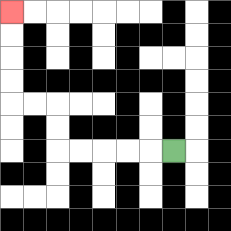{'start': '[7, 6]', 'end': '[0, 0]', 'path_directions': 'L,L,L,L,L,U,U,L,L,U,U,U,U', 'path_coordinates': '[[7, 6], [6, 6], [5, 6], [4, 6], [3, 6], [2, 6], [2, 5], [2, 4], [1, 4], [0, 4], [0, 3], [0, 2], [0, 1], [0, 0]]'}